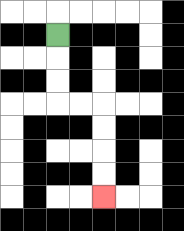{'start': '[2, 1]', 'end': '[4, 8]', 'path_directions': 'D,D,D,R,R,D,D,D,D', 'path_coordinates': '[[2, 1], [2, 2], [2, 3], [2, 4], [3, 4], [4, 4], [4, 5], [4, 6], [4, 7], [4, 8]]'}